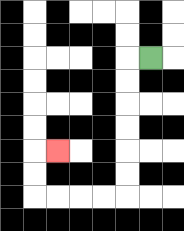{'start': '[6, 2]', 'end': '[2, 6]', 'path_directions': 'L,D,D,D,D,D,D,L,L,L,L,U,U,R', 'path_coordinates': '[[6, 2], [5, 2], [5, 3], [5, 4], [5, 5], [5, 6], [5, 7], [5, 8], [4, 8], [3, 8], [2, 8], [1, 8], [1, 7], [1, 6], [2, 6]]'}